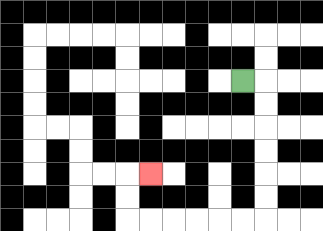{'start': '[10, 3]', 'end': '[6, 7]', 'path_directions': 'R,D,D,D,D,D,D,L,L,L,L,L,L,U,U,R', 'path_coordinates': '[[10, 3], [11, 3], [11, 4], [11, 5], [11, 6], [11, 7], [11, 8], [11, 9], [10, 9], [9, 9], [8, 9], [7, 9], [6, 9], [5, 9], [5, 8], [5, 7], [6, 7]]'}